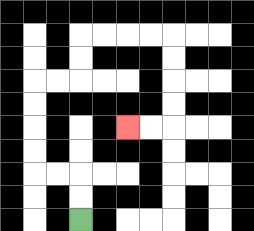{'start': '[3, 9]', 'end': '[5, 5]', 'path_directions': 'U,U,L,L,U,U,U,U,R,R,U,U,R,R,R,R,D,D,D,D,L,L', 'path_coordinates': '[[3, 9], [3, 8], [3, 7], [2, 7], [1, 7], [1, 6], [1, 5], [1, 4], [1, 3], [2, 3], [3, 3], [3, 2], [3, 1], [4, 1], [5, 1], [6, 1], [7, 1], [7, 2], [7, 3], [7, 4], [7, 5], [6, 5], [5, 5]]'}